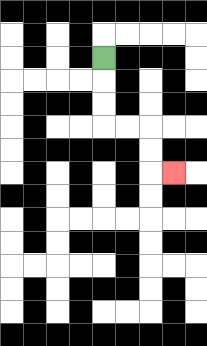{'start': '[4, 2]', 'end': '[7, 7]', 'path_directions': 'D,D,D,R,R,D,D,R', 'path_coordinates': '[[4, 2], [4, 3], [4, 4], [4, 5], [5, 5], [6, 5], [6, 6], [6, 7], [7, 7]]'}